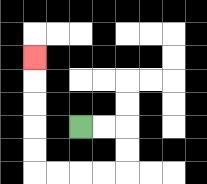{'start': '[3, 5]', 'end': '[1, 2]', 'path_directions': 'R,R,D,D,L,L,L,L,U,U,U,U,U', 'path_coordinates': '[[3, 5], [4, 5], [5, 5], [5, 6], [5, 7], [4, 7], [3, 7], [2, 7], [1, 7], [1, 6], [1, 5], [1, 4], [1, 3], [1, 2]]'}